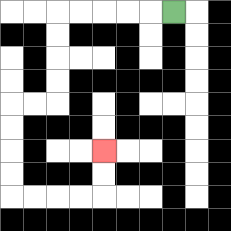{'start': '[7, 0]', 'end': '[4, 6]', 'path_directions': 'L,L,L,L,L,D,D,D,D,L,L,D,D,D,D,R,R,R,R,U,U', 'path_coordinates': '[[7, 0], [6, 0], [5, 0], [4, 0], [3, 0], [2, 0], [2, 1], [2, 2], [2, 3], [2, 4], [1, 4], [0, 4], [0, 5], [0, 6], [0, 7], [0, 8], [1, 8], [2, 8], [3, 8], [4, 8], [4, 7], [4, 6]]'}